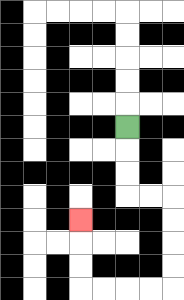{'start': '[5, 5]', 'end': '[3, 9]', 'path_directions': 'D,D,D,R,R,D,D,D,D,L,L,L,L,U,U,U', 'path_coordinates': '[[5, 5], [5, 6], [5, 7], [5, 8], [6, 8], [7, 8], [7, 9], [7, 10], [7, 11], [7, 12], [6, 12], [5, 12], [4, 12], [3, 12], [3, 11], [3, 10], [3, 9]]'}